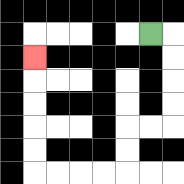{'start': '[6, 1]', 'end': '[1, 2]', 'path_directions': 'R,D,D,D,D,L,L,D,D,L,L,L,L,U,U,U,U,U', 'path_coordinates': '[[6, 1], [7, 1], [7, 2], [7, 3], [7, 4], [7, 5], [6, 5], [5, 5], [5, 6], [5, 7], [4, 7], [3, 7], [2, 7], [1, 7], [1, 6], [1, 5], [1, 4], [1, 3], [1, 2]]'}